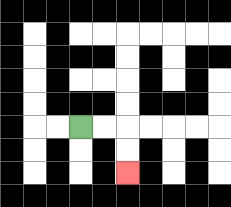{'start': '[3, 5]', 'end': '[5, 7]', 'path_directions': 'R,R,D,D', 'path_coordinates': '[[3, 5], [4, 5], [5, 5], [5, 6], [5, 7]]'}